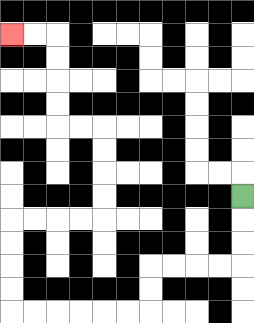{'start': '[10, 8]', 'end': '[0, 1]', 'path_directions': 'D,D,D,L,L,L,L,D,D,L,L,L,L,L,L,U,U,U,U,R,R,R,R,U,U,U,U,L,L,U,U,U,U,L,L', 'path_coordinates': '[[10, 8], [10, 9], [10, 10], [10, 11], [9, 11], [8, 11], [7, 11], [6, 11], [6, 12], [6, 13], [5, 13], [4, 13], [3, 13], [2, 13], [1, 13], [0, 13], [0, 12], [0, 11], [0, 10], [0, 9], [1, 9], [2, 9], [3, 9], [4, 9], [4, 8], [4, 7], [4, 6], [4, 5], [3, 5], [2, 5], [2, 4], [2, 3], [2, 2], [2, 1], [1, 1], [0, 1]]'}